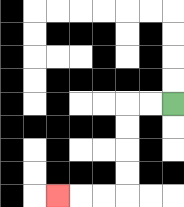{'start': '[7, 4]', 'end': '[2, 8]', 'path_directions': 'L,L,D,D,D,D,L,L,L', 'path_coordinates': '[[7, 4], [6, 4], [5, 4], [5, 5], [5, 6], [5, 7], [5, 8], [4, 8], [3, 8], [2, 8]]'}